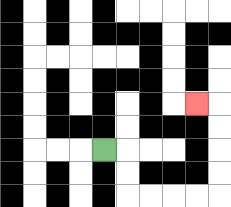{'start': '[4, 6]', 'end': '[8, 4]', 'path_directions': 'R,D,D,R,R,R,R,U,U,U,U,L', 'path_coordinates': '[[4, 6], [5, 6], [5, 7], [5, 8], [6, 8], [7, 8], [8, 8], [9, 8], [9, 7], [9, 6], [9, 5], [9, 4], [8, 4]]'}